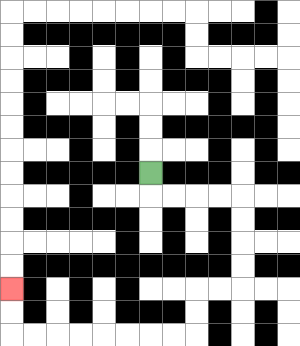{'start': '[6, 7]', 'end': '[0, 12]', 'path_directions': 'D,R,R,R,R,D,D,D,D,L,L,D,D,L,L,L,L,L,L,L,L,U,U', 'path_coordinates': '[[6, 7], [6, 8], [7, 8], [8, 8], [9, 8], [10, 8], [10, 9], [10, 10], [10, 11], [10, 12], [9, 12], [8, 12], [8, 13], [8, 14], [7, 14], [6, 14], [5, 14], [4, 14], [3, 14], [2, 14], [1, 14], [0, 14], [0, 13], [0, 12]]'}